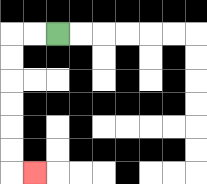{'start': '[2, 1]', 'end': '[1, 7]', 'path_directions': 'L,L,D,D,D,D,D,D,R', 'path_coordinates': '[[2, 1], [1, 1], [0, 1], [0, 2], [0, 3], [0, 4], [0, 5], [0, 6], [0, 7], [1, 7]]'}